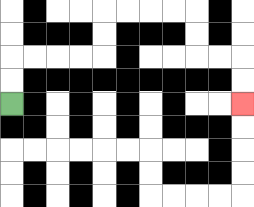{'start': '[0, 4]', 'end': '[10, 4]', 'path_directions': 'U,U,R,R,R,R,U,U,R,R,R,R,D,D,R,R,D,D', 'path_coordinates': '[[0, 4], [0, 3], [0, 2], [1, 2], [2, 2], [3, 2], [4, 2], [4, 1], [4, 0], [5, 0], [6, 0], [7, 0], [8, 0], [8, 1], [8, 2], [9, 2], [10, 2], [10, 3], [10, 4]]'}